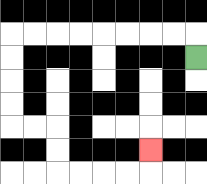{'start': '[8, 2]', 'end': '[6, 6]', 'path_directions': 'U,L,L,L,L,L,L,L,L,D,D,D,D,R,R,D,D,R,R,R,R,U', 'path_coordinates': '[[8, 2], [8, 1], [7, 1], [6, 1], [5, 1], [4, 1], [3, 1], [2, 1], [1, 1], [0, 1], [0, 2], [0, 3], [0, 4], [0, 5], [1, 5], [2, 5], [2, 6], [2, 7], [3, 7], [4, 7], [5, 7], [6, 7], [6, 6]]'}